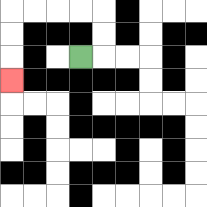{'start': '[3, 2]', 'end': '[0, 3]', 'path_directions': 'R,U,U,L,L,L,L,D,D,D', 'path_coordinates': '[[3, 2], [4, 2], [4, 1], [4, 0], [3, 0], [2, 0], [1, 0], [0, 0], [0, 1], [0, 2], [0, 3]]'}